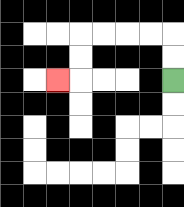{'start': '[7, 3]', 'end': '[2, 3]', 'path_directions': 'U,U,L,L,L,L,D,D,L', 'path_coordinates': '[[7, 3], [7, 2], [7, 1], [6, 1], [5, 1], [4, 1], [3, 1], [3, 2], [3, 3], [2, 3]]'}